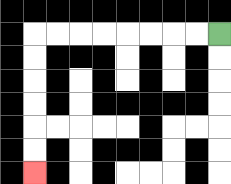{'start': '[9, 1]', 'end': '[1, 7]', 'path_directions': 'L,L,L,L,L,L,L,L,D,D,D,D,D,D', 'path_coordinates': '[[9, 1], [8, 1], [7, 1], [6, 1], [5, 1], [4, 1], [3, 1], [2, 1], [1, 1], [1, 2], [1, 3], [1, 4], [1, 5], [1, 6], [1, 7]]'}